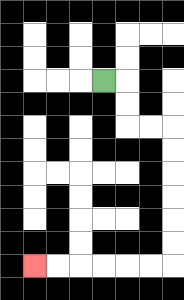{'start': '[4, 3]', 'end': '[1, 11]', 'path_directions': 'R,D,D,R,R,D,D,D,D,D,D,L,L,L,L,L,L', 'path_coordinates': '[[4, 3], [5, 3], [5, 4], [5, 5], [6, 5], [7, 5], [7, 6], [7, 7], [7, 8], [7, 9], [7, 10], [7, 11], [6, 11], [5, 11], [4, 11], [3, 11], [2, 11], [1, 11]]'}